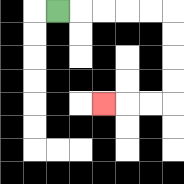{'start': '[2, 0]', 'end': '[4, 4]', 'path_directions': 'R,R,R,R,R,D,D,D,D,L,L,L', 'path_coordinates': '[[2, 0], [3, 0], [4, 0], [5, 0], [6, 0], [7, 0], [7, 1], [7, 2], [7, 3], [7, 4], [6, 4], [5, 4], [4, 4]]'}